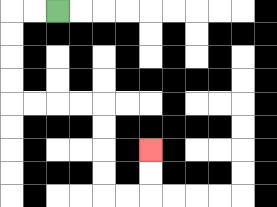{'start': '[2, 0]', 'end': '[6, 6]', 'path_directions': 'L,L,D,D,D,D,R,R,R,R,D,D,D,D,R,R,U,U', 'path_coordinates': '[[2, 0], [1, 0], [0, 0], [0, 1], [0, 2], [0, 3], [0, 4], [1, 4], [2, 4], [3, 4], [4, 4], [4, 5], [4, 6], [4, 7], [4, 8], [5, 8], [6, 8], [6, 7], [6, 6]]'}